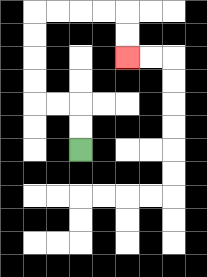{'start': '[3, 6]', 'end': '[5, 2]', 'path_directions': 'U,U,L,L,U,U,U,U,R,R,R,R,D,D', 'path_coordinates': '[[3, 6], [3, 5], [3, 4], [2, 4], [1, 4], [1, 3], [1, 2], [1, 1], [1, 0], [2, 0], [3, 0], [4, 0], [5, 0], [5, 1], [5, 2]]'}